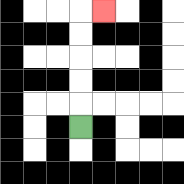{'start': '[3, 5]', 'end': '[4, 0]', 'path_directions': 'U,U,U,U,U,R', 'path_coordinates': '[[3, 5], [3, 4], [3, 3], [3, 2], [3, 1], [3, 0], [4, 0]]'}